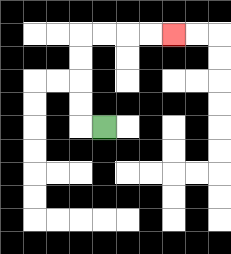{'start': '[4, 5]', 'end': '[7, 1]', 'path_directions': 'L,U,U,U,U,R,R,R,R', 'path_coordinates': '[[4, 5], [3, 5], [3, 4], [3, 3], [3, 2], [3, 1], [4, 1], [5, 1], [6, 1], [7, 1]]'}